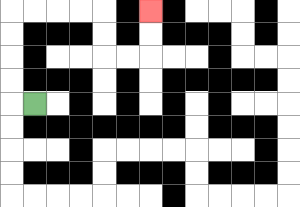{'start': '[1, 4]', 'end': '[6, 0]', 'path_directions': 'L,U,U,U,U,R,R,R,R,D,D,R,R,U,U', 'path_coordinates': '[[1, 4], [0, 4], [0, 3], [0, 2], [0, 1], [0, 0], [1, 0], [2, 0], [3, 0], [4, 0], [4, 1], [4, 2], [5, 2], [6, 2], [6, 1], [6, 0]]'}